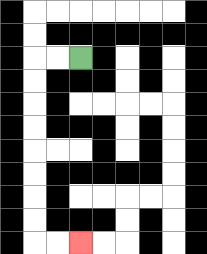{'start': '[3, 2]', 'end': '[3, 10]', 'path_directions': 'L,L,D,D,D,D,D,D,D,D,R,R', 'path_coordinates': '[[3, 2], [2, 2], [1, 2], [1, 3], [1, 4], [1, 5], [1, 6], [1, 7], [1, 8], [1, 9], [1, 10], [2, 10], [3, 10]]'}